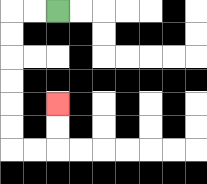{'start': '[2, 0]', 'end': '[2, 4]', 'path_directions': 'L,L,D,D,D,D,D,D,R,R,U,U', 'path_coordinates': '[[2, 0], [1, 0], [0, 0], [0, 1], [0, 2], [0, 3], [0, 4], [0, 5], [0, 6], [1, 6], [2, 6], [2, 5], [2, 4]]'}